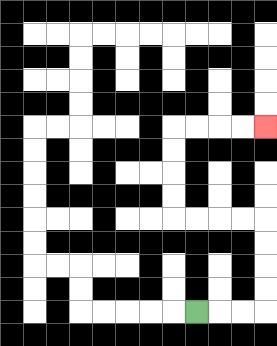{'start': '[8, 13]', 'end': '[11, 5]', 'path_directions': 'R,R,R,U,U,U,U,L,L,L,L,U,U,U,U,R,R,R,R', 'path_coordinates': '[[8, 13], [9, 13], [10, 13], [11, 13], [11, 12], [11, 11], [11, 10], [11, 9], [10, 9], [9, 9], [8, 9], [7, 9], [7, 8], [7, 7], [7, 6], [7, 5], [8, 5], [9, 5], [10, 5], [11, 5]]'}